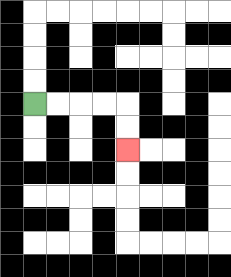{'start': '[1, 4]', 'end': '[5, 6]', 'path_directions': 'R,R,R,R,D,D', 'path_coordinates': '[[1, 4], [2, 4], [3, 4], [4, 4], [5, 4], [5, 5], [5, 6]]'}